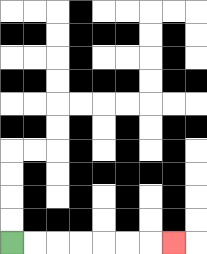{'start': '[0, 10]', 'end': '[7, 10]', 'path_directions': 'R,R,R,R,R,R,R', 'path_coordinates': '[[0, 10], [1, 10], [2, 10], [3, 10], [4, 10], [5, 10], [6, 10], [7, 10]]'}